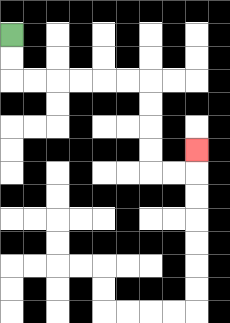{'start': '[0, 1]', 'end': '[8, 6]', 'path_directions': 'D,D,R,R,R,R,R,R,D,D,D,D,R,R,U', 'path_coordinates': '[[0, 1], [0, 2], [0, 3], [1, 3], [2, 3], [3, 3], [4, 3], [5, 3], [6, 3], [6, 4], [6, 5], [6, 6], [6, 7], [7, 7], [8, 7], [8, 6]]'}